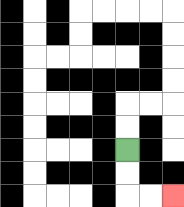{'start': '[5, 6]', 'end': '[7, 8]', 'path_directions': 'D,D,R,R', 'path_coordinates': '[[5, 6], [5, 7], [5, 8], [6, 8], [7, 8]]'}